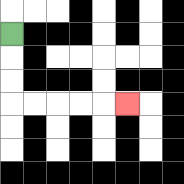{'start': '[0, 1]', 'end': '[5, 4]', 'path_directions': 'D,D,D,R,R,R,R,R', 'path_coordinates': '[[0, 1], [0, 2], [0, 3], [0, 4], [1, 4], [2, 4], [3, 4], [4, 4], [5, 4]]'}